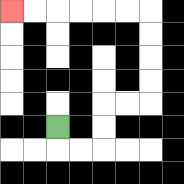{'start': '[2, 5]', 'end': '[0, 0]', 'path_directions': 'D,R,R,U,U,R,R,U,U,U,U,L,L,L,L,L,L', 'path_coordinates': '[[2, 5], [2, 6], [3, 6], [4, 6], [4, 5], [4, 4], [5, 4], [6, 4], [6, 3], [6, 2], [6, 1], [6, 0], [5, 0], [4, 0], [3, 0], [2, 0], [1, 0], [0, 0]]'}